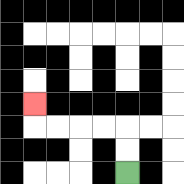{'start': '[5, 7]', 'end': '[1, 4]', 'path_directions': 'U,U,L,L,L,L,U', 'path_coordinates': '[[5, 7], [5, 6], [5, 5], [4, 5], [3, 5], [2, 5], [1, 5], [1, 4]]'}